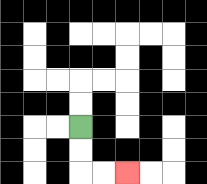{'start': '[3, 5]', 'end': '[5, 7]', 'path_directions': 'D,D,R,R', 'path_coordinates': '[[3, 5], [3, 6], [3, 7], [4, 7], [5, 7]]'}